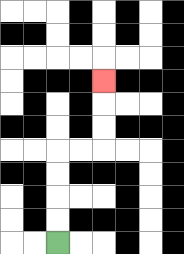{'start': '[2, 10]', 'end': '[4, 3]', 'path_directions': 'U,U,U,U,R,R,U,U,U', 'path_coordinates': '[[2, 10], [2, 9], [2, 8], [2, 7], [2, 6], [3, 6], [4, 6], [4, 5], [4, 4], [4, 3]]'}